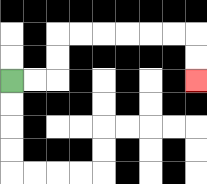{'start': '[0, 3]', 'end': '[8, 3]', 'path_directions': 'R,R,U,U,R,R,R,R,R,R,D,D', 'path_coordinates': '[[0, 3], [1, 3], [2, 3], [2, 2], [2, 1], [3, 1], [4, 1], [5, 1], [6, 1], [7, 1], [8, 1], [8, 2], [8, 3]]'}